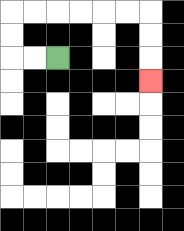{'start': '[2, 2]', 'end': '[6, 3]', 'path_directions': 'L,L,U,U,R,R,R,R,R,R,D,D,D', 'path_coordinates': '[[2, 2], [1, 2], [0, 2], [0, 1], [0, 0], [1, 0], [2, 0], [3, 0], [4, 0], [5, 0], [6, 0], [6, 1], [6, 2], [6, 3]]'}